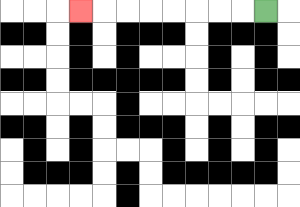{'start': '[11, 0]', 'end': '[3, 0]', 'path_directions': 'L,L,L,L,L,L,L,L', 'path_coordinates': '[[11, 0], [10, 0], [9, 0], [8, 0], [7, 0], [6, 0], [5, 0], [4, 0], [3, 0]]'}